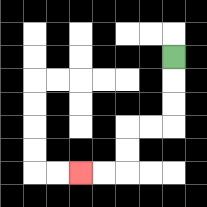{'start': '[7, 2]', 'end': '[3, 7]', 'path_directions': 'D,D,D,L,L,D,D,L,L', 'path_coordinates': '[[7, 2], [7, 3], [7, 4], [7, 5], [6, 5], [5, 5], [5, 6], [5, 7], [4, 7], [3, 7]]'}